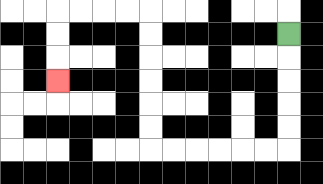{'start': '[12, 1]', 'end': '[2, 3]', 'path_directions': 'D,D,D,D,D,L,L,L,L,L,L,U,U,U,U,U,U,L,L,L,L,D,D,D', 'path_coordinates': '[[12, 1], [12, 2], [12, 3], [12, 4], [12, 5], [12, 6], [11, 6], [10, 6], [9, 6], [8, 6], [7, 6], [6, 6], [6, 5], [6, 4], [6, 3], [6, 2], [6, 1], [6, 0], [5, 0], [4, 0], [3, 0], [2, 0], [2, 1], [2, 2], [2, 3]]'}